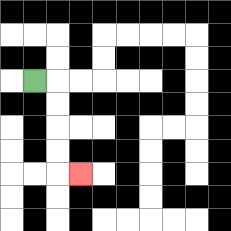{'start': '[1, 3]', 'end': '[3, 7]', 'path_directions': 'R,D,D,D,D,R', 'path_coordinates': '[[1, 3], [2, 3], [2, 4], [2, 5], [2, 6], [2, 7], [3, 7]]'}